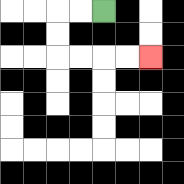{'start': '[4, 0]', 'end': '[6, 2]', 'path_directions': 'L,L,D,D,R,R,R,R', 'path_coordinates': '[[4, 0], [3, 0], [2, 0], [2, 1], [2, 2], [3, 2], [4, 2], [5, 2], [6, 2]]'}